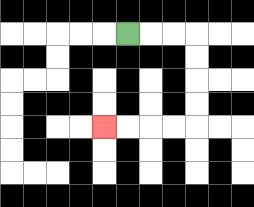{'start': '[5, 1]', 'end': '[4, 5]', 'path_directions': 'R,R,R,D,D,D,D,L,L,L,L', 'path_coordinates': '[[5, 1], [6, 1], [7, 1], [8, 1], [8, 2], [8, 3], [8, 4], [8, 5], [7, 5], [6, 5], [5, 5], [4, 5]]'}